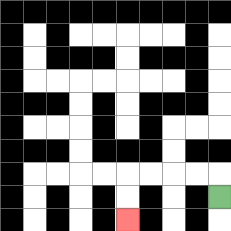{'start': '[9, 8]', 'end': '[5, 9]', 'path_directions': 'U,L,L,L,L,D,D', 'path_coordinates': '[[9, 8], [9, 7], [8, 7], [7, 7], [6, 7], [5, 7], [5, 8], [5, 9]]'}